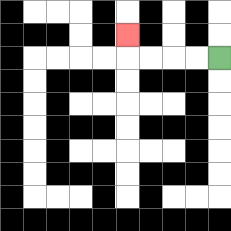{'start': '[9, 2]', 'end': '[5, 1]', 'path_directions': 'L,L,L,L,U', 'path_coordinates': '[[9, 2], [8, 2], [7, 2], [6, 2], [5, 2], [5, 1]]'}